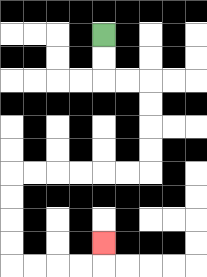{'start': '[4, 1]', 'end': '[4, 10]', 'path_directions': 'D,D,R,R,D,D,D,D,L,L,L,L,L,L,D,D,D,D,R,R,R,R,U', 'path_coordinates': '[[4, 1], [4, 2], [4, 3], [5, 3], [6, 3], [6, 4], [6, 5], [6, 6], [6, 7], [5, 7], [4, 7], [3, 7], [2, 7], [1, 7], [0, 7], [0, 8], [0, 9], [0, 10], [0, 11], [1, 11], [2, 11], [3, 11], [4, 11], [4, 10]]'}